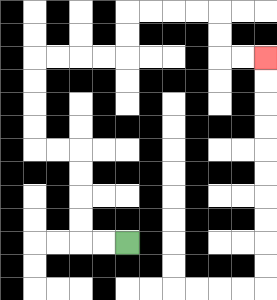{'start': '[5, 10]', 'end': '[11, 2]', 'path_directions': 'L,L,U,U,U,U,L,L,U,U,U,U,R,R,R,R,U,U,R,R,R,R,D,D,R,R', 'path_coordinates': '[[5, 10], [4, 10], [3, 10], [3, 9], [3, 8], [3, 7], [3, 6], [2, 6], [1, 6], [1, 5], [1, 4], [1, 3], [1, 2], [2, 2], [3, 2], [4, 2], [5, 2], [5, 1], [5, 0], [6, 0], [7, 0], [8, 0], [9, 0], [9, 1], [9, 2], [10, 2], [11, 2]]'}